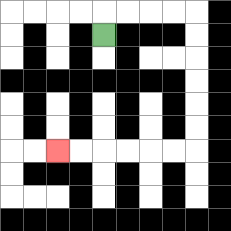{'start': '[4, 1]', 'end': '[2, 6]', 'path_directions': 'U,R,R,R,R,D,D,D,D,D,D,L,L,L,L,L,L', 'path_coordinates': '[[4, 1], [4, 0], [5, 0], [6, 0], [7, 0], [8, 0], [8, 1], [8, 2], [8, 3], [8, 4], [8, 5], [8, 6], [7, 6], [6, 6], [5, 6], [4, 6], [3, 6], [2, 6]]'}